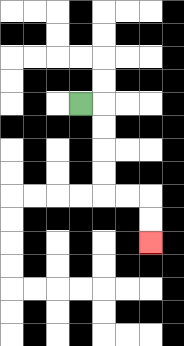{'start': '[3, 4]', 'end': '[6, 10]', 'path_directions': 'R,D,D,D,D,R,R,D,D', 'path_coordinates': '[[3, 4], [4, 4], [4, 5], [4, 6], [4, 7], [4, 8], [5, 8], [6, 8], [6, 9], [6, 10]]'}